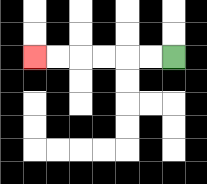{'start': '[7, 2]', 'end': '[1, 2]', 'path_directions': 'L,L,L,L,L,L', 'path_coordinates': '[[7, 2], [6, 2], [5, 2], [4, 2], [3, 2], [2, 2], [1, 2]]'}